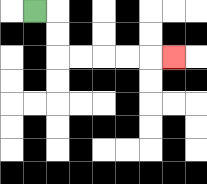{'start': '[1, 0]', 'end': '[7, 2]', 'path_directions': 'R,D,D,R,R,R,R,R', 'path_coordinates': '[[1, 0], [2, 0], [2, 1], [2, 2], [3, 2], [4, 2], [5, 2], [6, 2], [7, 2]]'}